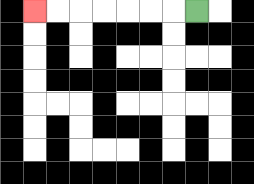{'start': '[8, 0]', 'end': '[1, 0]', 'path_directions': 'L,L,L,L,L,L,L', 'path_coordinates': '[[8, 0], [7, 0], [6, 0], [5, 0], [4, 0], [3, 0], [2, 0], [1, 0]]'}